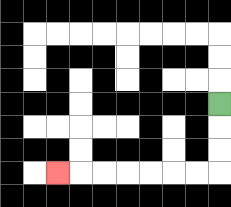{'start': '[9, 4]', 'end': '[2, 7]', 'path_directions': 'D,D,D,L,L,L,L,L,L,L', 'path_coordinates': '[[9, 4], [9, 5], [9, 6], [9, 7], [8, 7], [7, 7], [6, 7], [5, 7], [4, 7], [3, 7], [2, 7]]'}